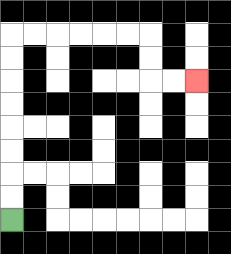{'start': '[0, 9]', 'end': '[8, 3]', 'path_directions': 'U,U,U,U,U,U,U,U,R,R,R,R,R,R,D,D,R,R', 'path_coordinates': '[[0, 9], [0, 8], [0, 7], [0, 6], [0, 5], [0, 4], [0, 3], [0, 2], [0, 1], [1, 1], [2, 1], [3, 1], [4, 1], [5, 1], [6, 1], [6, 2], [6, 3], [7, 3], [8, 3]]'}